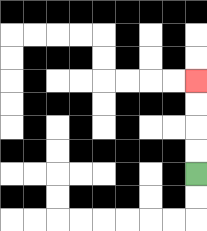{'start': '[8, 7]', 'end': '[8, 3]', 'path_directions': 'U,U,U,U', 'path_coordinates': '[[8, 7], [8, 6], [8, 5], [8, 4], [8, 3]]'}